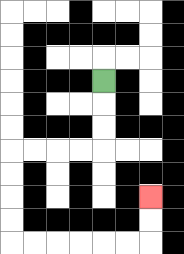{'start': '[4, 3]', 'end': '[6, 8]', 'path_directions': 'D,D,D,L,L,L,L,D,D,D,D,R,R,R,R,R,R,U,U', 'path_coordinates': '[[4, 3], [4, 4], [4, 5], [4, 6], [3, 6], [2, 6], [1, 6], [0, 6], [0, 7], [0, 8], [0, 9], [0, 10], [1, 10], [2, 10], [3, 10], [4, 10], [5, 10], [6, 10], [6, 9], [6, 8]]'}